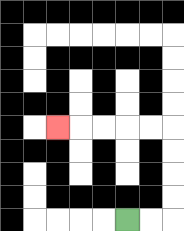{'start': '[5, 9]', 'end': '[2, 5]', 'path_directions': 'R,R,U,U,U,U,L,L,L,L,L', 'path_coordinates': '[[5, 9], [6, 9], [7, 9], [7, 8], [7, 7], [7, 6], [7, 5], [6, 5], [5, 5], [4, 5], [3, 5], [2, 5]]'}